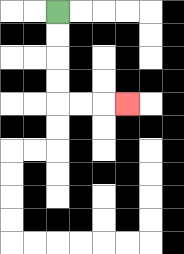{'start': '[2, 0]', 'end': '[5, 4]', 'path_directions': 'D,D,D,D,R,R,R', 'path_coordinates': '[[2, 0], [2, 1], [2, 2], [2, 3], [2, 4], [3, 4], [4, 4], [5, 4]]'}